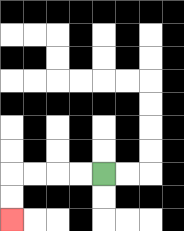{'start': '[4, 7]', 'end': '[0, 9]', 'path_directions': 'L,L,L,L,D,D', 'path_coordinates': '[[4, 7], [3, 7], [2, 7], [1, 7], [0, 7], [0, 8], [0, 9]]'}